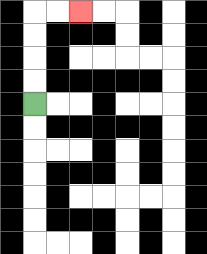{'start': '[1, 4]', 'end': '[3, 0]', 'path_directions': 'U,U,U,U,R,R', 'path_coordinates': '[[1, 4], [1, 3], [1, 2], [1, 1], [1, 0], [2, 0], [3, 0]]'}